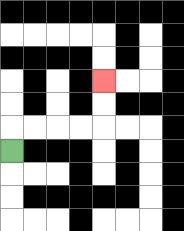{'start': '[0, 6]', 'end': '[4, 3]', 'path_directions': 'U,R,R,R,R,U,U', 'path_coordinates': '[[0, 6], [0, 5], [1, 5], [2, 5], [3, 5], [4, 5], [4, 4], [4, 3]]'}